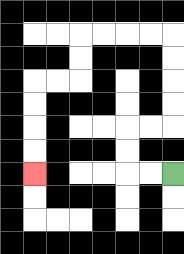{'start': '[7, 7]', 'end': '[1, 7]', 'path_directions': 'L,L,U,U,R,R,U,U,U,U,L,L,L,L,D,D,L,L,D,D,D,D', 'path_coordinates': '[[7, 7], [6, 7], [5, 7], [5, 6], [5, 5], [6, 5], [7, 5], [7, 4], [7, 3], [7, 2], [7, 1], [6, 1], [5, 1], [4, 1], [3, 1], [3, 2], [3, 3], [2, 3], [1, 3], [1, 4], [1, 5], [1, 6], [1, 7]]'}